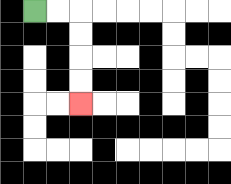{'start': '[1, 0]', 'end': '[3, 4]', 'path_directions': 'R,R,D,D,D,D', 'path_coordinates': '[[1, 0], [2, 0], [3, 0], [3, 1], [3, 2], [3, 3], [3, 4]]'}